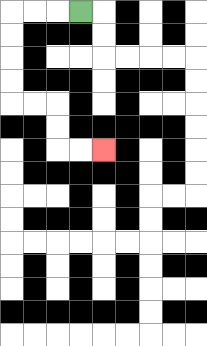{'start': '[3, 0]', 'end': '[4, 6]', 'path_directions': 'L,L,L,D,D,D,D,R,R,D,D,R,R', 'path_coordinates': '[[3, 0], [2, 0], [1, 0], [0, 0], [0, 1], [0, 2], [0, 3], [0, 4], [1, 4], [2, 4], [2, 5], [2, 6], [3, 6], [4, 6]]'}